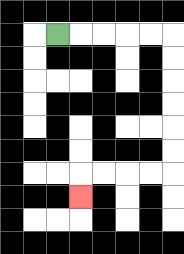{'start': '[2, 1]', 'end': '[3, 8]', 'path_directions': 'R,R,R,R,R,D,D,D,D,D,D,L,L,L,L,D', 'path_coordinates': '[[2, 1], [3, 1], [4, 1], [5, 1], [6, 1], [7, 1], [7, 2], [7, 3], [7, 4], [7, 5], [7, 6], [7, 7], [6, 7], [5, 7], [4, 7], [3, 7], [3, 8]]'}